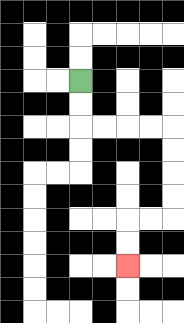{'start': '[3, 3]', 'end': '[5, 11]', 'path_directions': 'D,D,R,R,R,R,D,D,D,D,L,L,D,D', 'path_coordinates': '[[3, 3], [3, 4], [3, 5], [4, 5], [5, 5], [6, 5], [7, 5], [7, 6], [7, 7], [7, 8], [7, 9], [6, 9], [5, 9], [5, 10], [5, 11]]'}